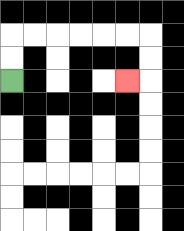{'start': '[0, 3]', 'end': '[5, 3]', 'path_directions': 'U,U,R,R,R,R,R,R,D,D,L', 'path_coordinates': '[[0, 3], [0, 2], [0, 1], [1, 1], [2, 1], [3, 1], [4, 1], [5, 1], [6, 1], [6, 2], [6, 3], [5, 3]]'}